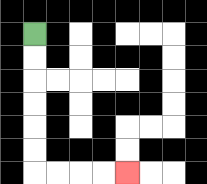{'start': '[1, 1]', 'end': '[5, 7]', 'path_directions': 'D,D,D,D,D,D,R,R,R,R', 'path_coordinates': '[[1, 1], [1, 2], [1, 3], [1, 4], [1, 5], [1, 6], [1, 7], [2, 7], [3, 7], [4, 7], [5, 7]]'}